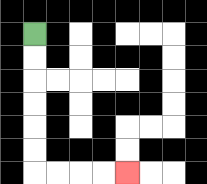{'start': '[1, 1]', 'end': '[5, 7]', 'path_directions': 'D,D,D,D,D,D,R,R,R,R', 'path_coordinates': '[[1, 1], [1, 2], [1, 3], [1, 4], [1, 5], [1, 6], [1, 7], [2, 7], [3, 7], [4, 7], [5, 7]]'}